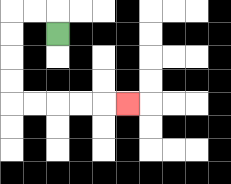{'start': '[2, 1]', 'end': '[5, 4]', 'path_directions': 'U,L,L,D,D,D,D,R,R,R,R,R', 'path_coordinates': '[[2, 1], [2, 0], [1, 0], [0, 0], [0, 1], [0, 2], [0, 3], [0, 4], [1, 4], [2, 4], [3, 4], [4, 4], [5, 4]]'}